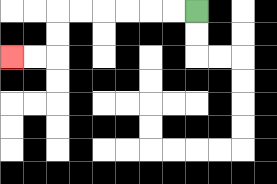{'start': '[8, 0]', 'end': '[0, 2]', 'path_directions': 'L,L,L,L,L,L,D,D,L,L', 'path_coordinates': '[[8, 0], [7, 0], [6, 0], [5, 0], [4, 0], [3, 0], [2, 0], [2, 1], [2, 2], [1, 2], [0, 2]]'}